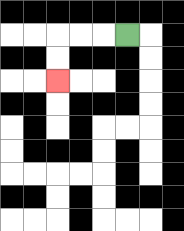{'start': '[5, 1]', 'end': '[2, 3]', 'path_directions': 'L,L,L,D,D', 'path_coordinates': '[[5, 1], [4, 1], [3, 1], [2, 1], [2, 2], [2, 3]]'}